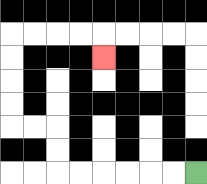{'start': '[8, 7]', 'end': '[4, 2]', 'path_directions': 'L,L,L,L,L,L,U,U,L,L,U,U,U,U,R,R,R,R,D', 'path_coordinates': '[[8, 7], [7, 7], [6, 7], [5, 7], [4, 7], [3, 7], [2, 7], [2, 6], [2, 5], [1, 5], [0, 5], [0, 4], [0, 3], [0, 2], [0, 1], [1, 1], [2, 1], [3, 1], [4, 1], [4, 2]]'}